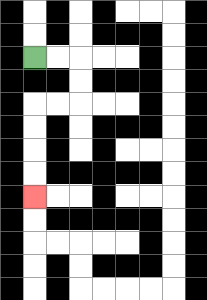{'start': '[1, 2]', 'end': '[1, 8]', 'path_directions': 'R,R,D,D,L,L,D,D,D,D', 'path_coordinates': '[[1, 2], [2, 2], [3, 2], [3, 3], [3, 4], [2, 4], [1, 4], [1, 5], [1, 6], [1, 7], [1, 8]]'}